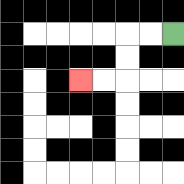{'start': '[7, 1]', 'end': '[3, 3]', 'path_directions': 'L,L,D,D,L,L', 'path_coordinates': '[[7, 1], [6, 1], [5, 1], [5, 2], [5, 3], [4, 3], [3, 3]]'}